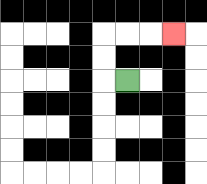{'start': '[5, 3]', 'end': '[7, 1]', 'path_directions': 'L,U,U,R,R,R', 'path_coordinates': '[[5, 3], [4, 3], [4, 2], [4, 1], [5, 1], [6, 1], [7, 1]]'}